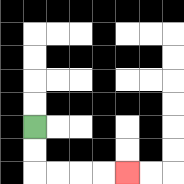{'start': '[1, 5]', 'end': '[5, 7]', 'path_directions': 'D,D,R,R,R,R', 'path_coordinates': '[[1, 5], [1, 6], [1, 7], [2, 7], [3, 7], [4, 7], [5, 7]]'}